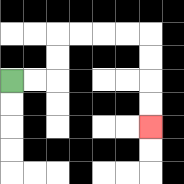{'start': '[0, 3]', 'end': '[6, 5]', 'path_directions': 'R,R,U,U,R,R,R,R,D,D,D,D', 'path_coordinates': '[[0, 3], [1, 3], [2, 3], [2, 2], [2, 1], [3, 1], [4, 1], [5, 1], [6, 1], [6, 2], [6, 3], [6, 4], [6, 5]]'}